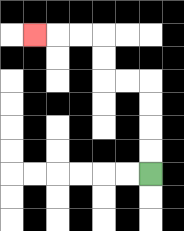{'start': '[6, 7]', 'end': '[1, 1]', 'path_directions': 'U,U,U,U,L,L,U,U,L,L,L', 'path_coordinates': '[[6, 7], [6, 6], [6, 5], [6, 4], [6, 3], [5, 3], [4, 3], [4, 2], [4, 1], [3, 1], [2, 1], [1, 1]]'}